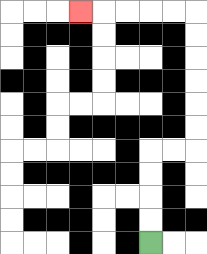{'start': '[6, 10]', 'end': '[3, 0]', 'path_directions': 'U,U,U,U,R,R,U,U,U,U,U,U,L,L,L,L,L', 'path_coordinates': '[[6, 10], [6, 9], [6, 8], [6, 7], [6, 6], [7, 6], [8, 6], [8, 5], [8, 4], [8, 3], [8, 2], [8, 1], [8, 0], [7, 0], [6, 0], [5, 0], [4, 0], [3, 0]]'}